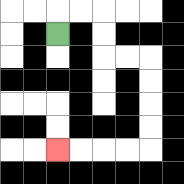{'start': '[2, 1]', 'end': '[2, 6]', 'path_directions': 'U,R,R,D,D,R,R,D,D,D,D,L,L,L,L', 'path_coordinates': '[[2, 1], [2, 0], [3, 0], [4, 0], [4, 1], [4, 2], [5, 2], [6, 2], [6, 3], [6, 4], [6, 5], [6, 6], [5, 6], [4, 6], [3, 6], [2, 6]]'}